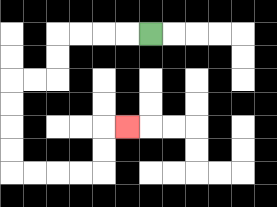{'start': '[6, 1]', 'end': '[5, 5]', 'path_directions': 'L,L,L,L,D,D,L,L,D,D,D,D,R,R,R,R,U,U,R', 'path_coordinates': '[[6, 1], [5, 1], [4, 1], [3, 1], [2, 1], [2, 2], [2, 3], [1, 3], [0, 3], [0, 4], [0, 5], [0, 6], [0, 7], [1, 7], [2, 7], [3, 7], [4, 7], [4, 6], [4, 5], [5, 5]]'}